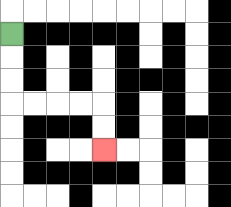{'start': '[0, 1]', 'end': '[4, 6]', 'path_directions': 'D,D,D,R,R,R,R,D,D', 'path_coordinates': '[[0, 1], [0, 2], [0, 3], [0, 4], [1, 4], [2, 4], [3, 4], [4, 4], [4, 5], [4, 6]]'}